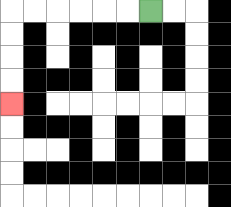{'start': '[6, 0]', 'end': '[0, 4]', 'path_directions': 'L,L,L,L,L,L,D,D,D,D', 'path_coordinates': '[[6, 0], [5, 0], [4, 0], [3, 0], [2, 0], [1, 0], [0, 0], [0, 1], [0, 2], [0, 3], [0, 4]]'}